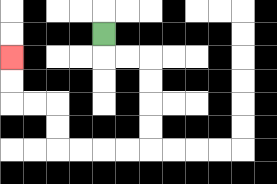{'start': '[4, 1]', 'end': '[0, 2]', 'path_directions': 'D,R,R,D,D,D,D,L,L,L,L,U,U,L,L,U,U', 'path_coordinates': '[[4, 1], [4, 2], [5, 2], [6, 2], [6, 3], [6, 4], [6, 5], [6, 6], [5, 6], [4, 6], [3, 6], [2, 6], [2, 5], [2, 4], [1, 4], [0, 4], [0, 3], [0, 2]]'}